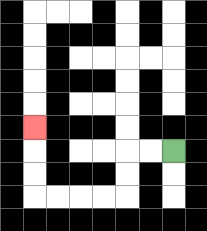{'start': '[7, 6]', 'end': '[1, 5]', 'path_directions': 'L,L,D,D,L,L,L,L,U,U,U', 'path_coordinates': '[[7, 6], [6, 6], [5, 6], [5, 7], [5, 8], [4, 8], [3, 8], [2, 8], [1, 8], [1, 7], [1, 6], [1, 5]]'}